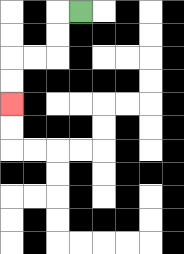{'start': '[3, 0]', 'end': '[0, 4]', 'path_directions': 'L,D,D,L,L,D,D', 'path_coordinates': '[[3, 0], [2, 0], [2, 1], [2, 2], [1, 2], [0, 2], [0, 3], [0, 4]]'}